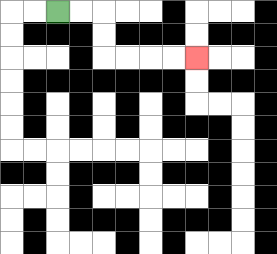{'start': '[2, 0]', 'end': '[8, 2]', 'path_directions': 'R,R,D,D,R,R,R,R', 'path_coordinates': '[[2, 0], [3, 0], [4, 0], [4, 1], [4, 2], [5, 2], [6, 2], [7, 2], [8, 2]]'}